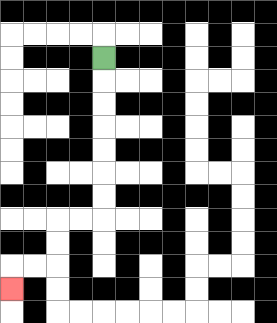{'start': '[4, 2]', 'end': '[0, 12]', 'path_directions': 'D,D,D,D,D,D,D,L,L,D,D,L,L,D', 'path_coordinates': '[[4, 2], [4, 3], [4, 4], [4, 5], [4, 6], [4, 7], [4, 8], [4, 9], [3, 9], [2, 9], [2, 10], [2, 11], [1, 11], [0, 11], [0, 12]]'}